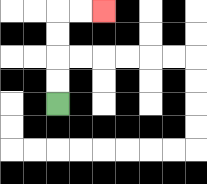{'start': '[2, 4]', 'end': '[4, 0]', 'path_directions': 'U,U,U,U,R,R', 'path_coordinates': '[[2, 4], [2, 3], [2, 2], [2, 1], [2, 0], [3, 0], [4, 0]]'}